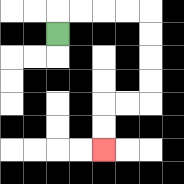{'start': '[2, 1]', 'end': '[4, 6]', 'path_directions': 'U,R,R,R,R,D,D,D,D,L,L,D,D', 'path_coordinates': '[[2, 1], [2, 0], [3, 0], [4, 0], [5, 0], [6, 0], [6, 1], [6, 2], [6, 3], [6, 4], [5, 4], [4, 4], [4, 5], [4, 6]]'}